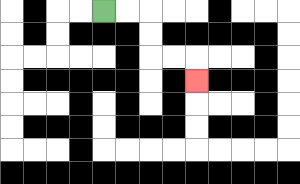{'start': '[4, 0]', 'end': '[8, 3]', 'path_directions': 'R,R,D,D,R,R,D', 'path_coordinates': '[[4, 0], [5, 0], [6, 0], [6, 1], [6, 2], [7, 2], [8, 2], [8, 3]]'}